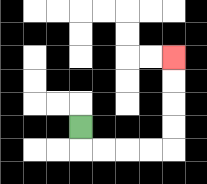{'start': '[3, 5]', 'end': '[7, 2]', 'path_directions': 'D,R,R,R,R,U,U,U,U', 'path_coordinates': '[[3, 5], [3, 6], [4, 6], [5, 6], [6, 6], [7, 6], [7, 5], [7, 4], [7, 3], [7, 2]]'}